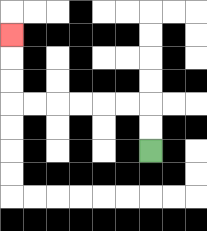{'start': '[6, 6]', 'end': '[0, 1]', 'path_directions': 'U,U,L,L,L,L,L,L,U,U,U', 'path_coordinates': '[[6, 6], [6, 5], [6, 4], [5, 4], [4, 4], [3, 4], [2, 4], [1, 4], [0, 4], [0, 3], [0, 2], [0, 1]]'}